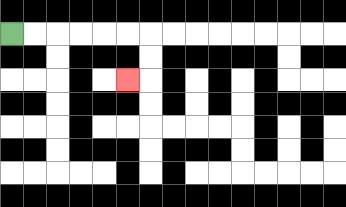{'start': '[0, 1]', 'end': '[5, 3]', 'path_directions': 'R,R,R,R,R,R,D,D,L', 'path_coordinates': '[[0, 1], [1, 1], [2, 1], [3, 1], [4, 1], [5, 1], [6, 1], [6, 2], [6, 3], [5, 3]]'}